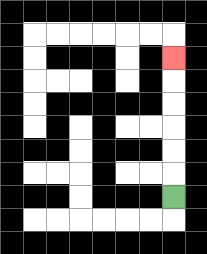{'start': '[7, 8]', 'end': '[7, 2]', 'path_directions': 'U,U,U,U,U,U', 'path_coordinates': '[[7, 8], [7, 7], [7, 6], [7, 5], [7, 4], [7, 3], [7, 2]]'}